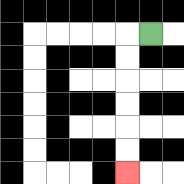{'start': '[6, 1]', 'end': '[5, 7]', 'path_directions': 'L,D,D,D,D,D,D', 'path_coordinates': '[[6, 1], [5, 1], [5, 2], [5, 3], [5, 4], [5, 5], [5, 6], [5, 7]]'}